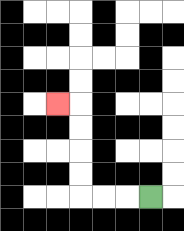{'start': '[6, 8]', 'end': '[2, 4]', 'path_directions': 'L,L,L,U,U,U,U,L', 'path_coordinates': '[[6, 8], [5, 8], [4, 8], [3, 8], [3, 7], [3, 6], [3, 5], [3, 4], [2, 4]]'}